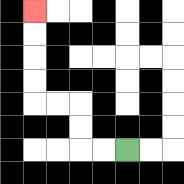{'start': '[5, 6]', 'end': '[1, 0]', 'path_directions': 'L,L,U,U,L,L,U,U,U,U', 'path_coordinates': '[[5, 6], [4, 6], [3, 6], [3, 5], [3, 4], [2, 4], [1, 4], [1, 3], [1, 2], [1, 1], [1, 0]]'}